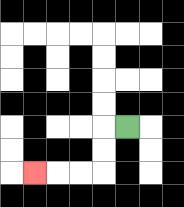{'start': '[5, 5]', 'end': '[1, 7]', 'path_directions': 'L,D,D,L,L,L', 'path_coordinates': '[[5, 5], [4, 5], [4, 6], [4, 7], [3, 7], [2, 7], [1, 7]]'}